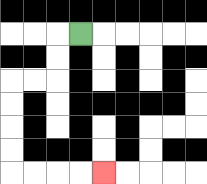{'start': '[3, 1]', 'end': '[4, 7]', 'path_directions': 'L,D,D,L,L,D,D,D,D,R,R,R,R', 'path_coordinates': '[[3, 1], [2, 1], [2, 2], [2, 3], [1, 3], [0, 3], [0, 4], [0, 5], [0, 6], [0, 7], [1, 7], [2, 7], [3, 7], [4, 7]]'}